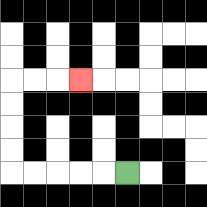{'start': '[5, 7]', 'end': '[3, 3]', 'path_directions': 'L,L,L,L,L,U,U,U,U,R,R,R', 'path_coordinates': '[[5, 7], [4, 7], [3, 7], [2, 7], [1, 7], [0, 7], [0, 6], [0, 5], [0, 4], [0, 3], [1, 3], [2, 3], [3, 3]]'}